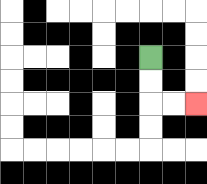{'start': '[6, 2]', 'end': '[8, 4]', 'path_directions': 'D,D,R,R', 'path_coordinates': '[[6, 2], [6, 3], [6, 4], [7, 4], [8, 4]]'}